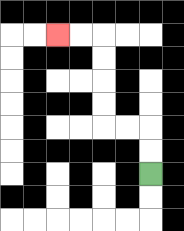{'start': '[6, 7]', 'end': '[2, 1]', 'path_directions': 'U,U,L,L,U,U,U,U,L,L', 'path_coordinates': '[[6, 7], [6, 6], [6, 5], [5, 5], [4, 5], [4, 4], [4, 3], [4, 2], [4, 1], [3, 1], [2, 1]]'}